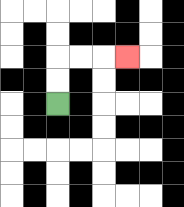{'start': '[2, 4]', 'end': '[5, 2]', 'path_directions': 'U,U,R,R,R', 'path_coordinates': '[[2, 4], [2, 3], [2, 2], [3, 2], [4, 2], [5, 2]]'}